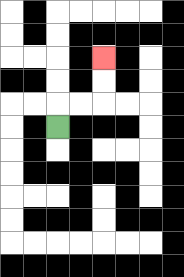{'start': '[2, 5]', 'end': '[4, 2]', 'path_directions': 'U,R,R,U,U', 'path_coordinates': '[[2, 5], [2, 4], [3, 4], [4, 4], [4, 3], [4, 2]]'}